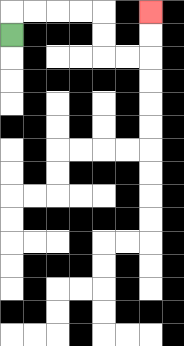{'start': '[0, 1]', 'end': '[6, 0]', 'path_directions': 'U,R,R,R,R,D,D,R,R,U,U', 'path_coordinates': '[[0, 1], [0, 0], [1, 0], [2, 0], [3, 0], [4, 0], [4, 1], [4, 2], [5, 2], [6, 2], [6, 1], [6, 0]]'}